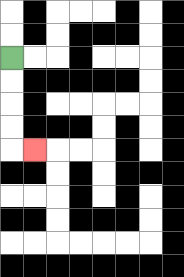{'start': '[0, 2]', 'end': '[1, 6]', 'path_directions': 'D,D,D,D,R', 'path_coordinates': '[[0, 2], [0, 3], [0, 4], [0, 5], [0, 6], [1, 6]]'}